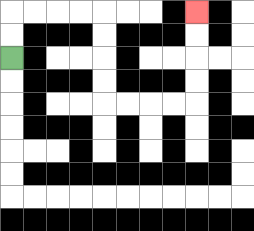{'start': '[0, 2]', 'end': '[8, 0]', 'path_directions': 'U,U,R,R,R,R,D,D,D,D,R,R,R,R,U,U,U,U', 'path_coordinates': '[[0, 2], [0, 1], [0, 0], [1, 0], [2, 0], [3, 0], [4, 0], [4, 1], [4, 2], [4, 3], [4, 4], [5, 4], [6, 4], [7, 4], [8, 4], [8, 3], [8, 2], [8, 1], [8, 0]]'}